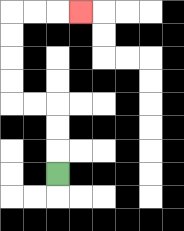{'start': '[2, 7]', 'end': '[3, 0]', 'path_directions': 'U,U,U,L,L,U,U,U,U,R,R,R', 'path_coordinates': '[[2, 7], [2, 6], [2, 5], [2, 4], [1, 4], [0, 4], [0, 3], [0, 2], [0, 1], [0, 0], [1, 0], [2, 0], [3, 0]]'}